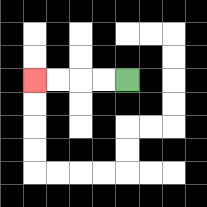{'start': '[5, 3]', 'end': '[1, 3]', 'path_directions': 'L,L,L,L', 'path_coordinates': '[[5, 3], [4, 3], [3, 3], [2, 3], [1, 3]]'}